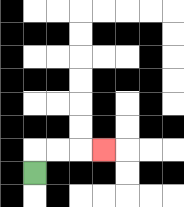{'start': '[1, 7]', 'end': '[4, 6]', 'path_directions': 'U,R,R,R', 'path_coordinates': '[[1, 7], [1, 6], [2, 6], [3, 6], [4, 6]]'}